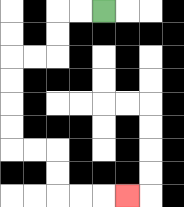{'start': '[4, 0]', 'end': '[5, 8]', 'path_directions': 'L,L,D,D,L,L,D,D,D,D,R,R,D,D,R,R,R', 'path_coordinates': '[[4, 0], [3, 0], [2, 0], [2, 1], [2, 2], [1, 2], [0, 2], [0, 3], [0, 4], [0, 5], [0, 6], [1, 6], [2, 6], [2, 7], [2, 8], [3, 8], [4, 8], [5, 8]]'}